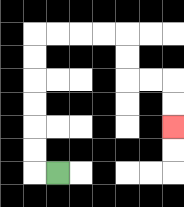{'start': '[2, 7]', 'end': '[7, 5]', 'path_directions': 'L,U,U,U,U,U,U,R,R,R,R,D,D,R,R,D,D', 'path_coordinates': '[[2, 7], [1, 7], [1, 6], [1, 5], [1, 4], [1, 3], [1, 2], [1, 1], [2, 1], [3, 1], [4, 1], [5, 1], [5, 2], [5, 3], [6, 3], [7, 3], [7, 4], [7, 5]]'}